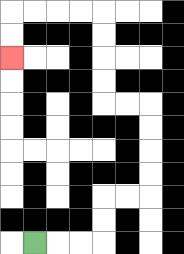{'start': '[1, 10]', 'end': '[0, 2]', 'path_directions': 'R,R,R,U,U,R,R,U,U,U,U,L,L,U,U,U,U,L,L,L,L,D,D', 'path_coordinates': '[[1, 10], [2, 10], [3, 10], [4, 10], [4, 9], [4, 8], [5, 8], [6, 8], [6, 7], [6, 6], [6, 5], [6, 4], [5, 4], [4, 4], [4, 3], [4, 2], [4, 1], [4, 0], [3, 0], [2, 0], [1, 0], [0, 0], [0, 1], [0, 2]]'}